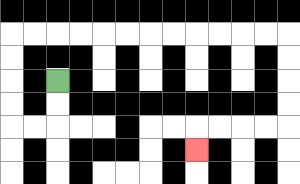{'start': '[2, 3]', 'end': '[8, 6]', 'path_directions': 'D,D,L,L,U,U,U,U,R,R,R,R,R,R,R,R,R,R,R,R,D,D,D,D,L,L,L,L,D', 'path_coordinates': '[[2, 3], [2, 4], [2, 5], [1, 5], [0, 5], [0, 4], [0, 3], [0, 2], [0, 1], [1, 1], [2, 1], [3, 1], [4, 1], [5, 1], [6, 1], [7, 1], [8, 1], [9, 1], [10, 1], [11, 1], [12, 1], [12, 2], [12, 3], [12, 4], [12, 5], [11, 5], [10, 5], [9, 5], [8, 5], [8, 6]]'}